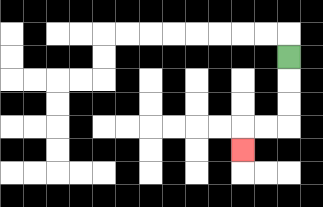{'start': '[12, 2]', 'end': '[10, 6]', 'path_directions': 'D,D,D,L,L,D', 'path_coordinates': '[[12, 2], [12, 3], [12, 4], [12, 5], [11, 5], [10, 5], [10, 6]]'}